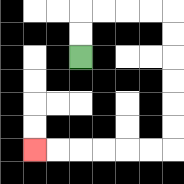{'start': '[3, 2]', 'end': '[1, 6]', 'path_directions': 'U,U,R,R,R,R,D,D,D,D,D,D,L,L,L,L,L,L', 'path_coordinates': '[[3, 2], [3, 1], [3, 0], [4, 0], [5, 0], [6, 0], [7, 0], [7, 1], [7, 2], [7, 3], [7, 4], [7, 5], [7, 6], [6, 6], [5, 6], [4, 6], [3, 6], [2, 6], [1, 6]]'}